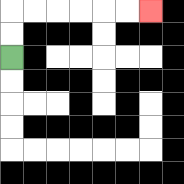{'start': '[0, 2]', 'end': '[6, 0]', 'path_directions': 'U,U,R,R,R,R,R,R', 'path_coordinates': '[[0, 2], [0, 1], [0, 0], [1, 0], [2, 0], [3, 0], [4, 0], [5, 0], [6, 0]]'}